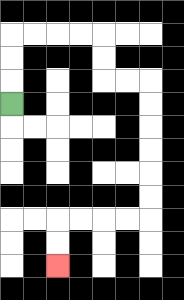{'start': '[0, 4]', 'end': '[2, 11]', 'path_directions': 'U,U,U,R,R,R,R,D,D,R,R,D,D,D,D,D,D,L,L,L,L,D,D', 'path_coordinates': '[[0, 4], [0, 3], [0, 2], [0, 1], [1, 1], [2, 1], [3, 1], [4, 1], [4, 2], [4, 3], [5, 3], [6, 3], [6, 4], [6, 5], [6, 6], [6, 7], [6, 8], [6, 9], [5, 9], [4, 9], [3, 9], [2, 9], [2, 10], [2, 11]]'}